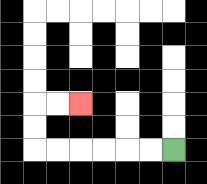{'start': '[7, 6]', 'end': '[3, 4]', 'path_directions': 'L,L,L,L,L,L,U,U,R,R', 'path_coordinates': '[[7, 6], [6, 6], [5, 6], [4, 6], [3, 6], [2, 6], [1, 6], [1, 5], [1, 4], [2, 4], [3, 4]]'}